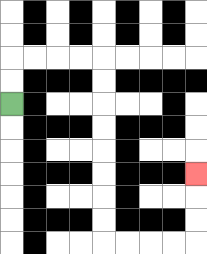{'start': '[0, 4]', 'end': '[8, 7]', 'path_directions': 'U,U,R,R,R,R,D,D,D,D,D,D,D,D,R,R,R,R,U,U,U', 'path_coordinates': '[[0, 4], [0, 3], [0, 2], [1, 2], [2, 2], [3, 2], [4, 2], [4, 3], [4, 4], [4, 5], [4, 6], [4, 7], [4, 8], [4, 9], [4, 10], [5, 10], [6, 10], [7, 10], [8, 10], [8, 9], [8, 8], [8, 7]]'}